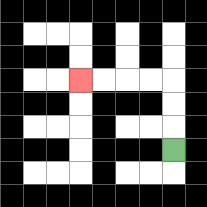{'start': '[7, 6]', 'end': '[3, 3]', 'path_directions': 'U,U,U,L,L,L,L', 'path_coordinates': '[[7, 6], [7, 5], [7, 4], [7, 3], [6, 3], [5, 3], [4, 3], [3, 3]]'}